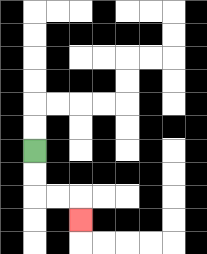{'start': '[1, 6]', 'end': '[3, 9]', 'path_directions': 'D,D,R,R,D', 'path_coordinates': '[[1, 6], [1, 7], [1, 8], [2, 8], [3, 8], [3, 9]]'}